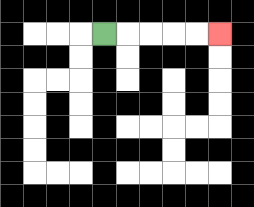{'start': '[4, 1]', 'end': '[9, 1]', 'path_directions': 'R,R,R,R,R', 'path_coordinates': '[[4, 1], [5, 1], [6, 1], [7, 1], [8, 1], [9, 1]]'}